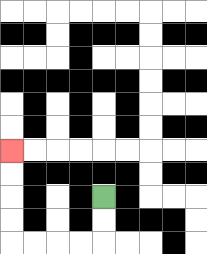{'start': '[4, 8]', 'end': '[0, 6]', 'path_directions': 'D,D,L,L,L,L,U,U,U,U', 'path_coordinates': '[[4, 8], [4, 9], [4, 10], [3, 10], [2, 10], [1, 10], [0, 10], [0, 9], [0, 8], [0, 7], [0, 6]]'}